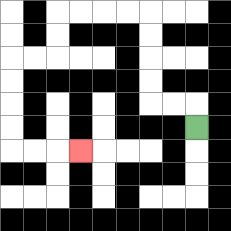{'start': '[8, 5]', 'end': '[3, 6]', 'path_directions': 'U,L,L,U,U,U,U,L,L,L,L,D,D,L,L,D,D,D,D,R,R,R', 'path_coordinates': '[[8, 5], [8, 4], [7, 4], [6, 4], [6, 3], [6, 2], [6, 1], [6, 0], [5, 0], [4, 0], [3, 0], [2, 0], [2, 1], [2, 2], [1, 2], [0, 2], [0, 3], [0, 4], [0, 5], [0, 6], [1, 6], [2, 6], [3, 6]]'}